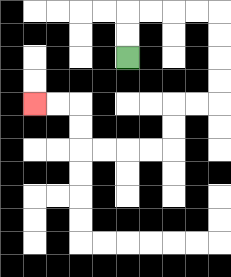{'start': '[5, 2]', 'end': '[1, 4]', 'path_directions': 'U,U,R,R,R,R,D,D,D,D,L,L,D,D,L,L,L,L,U,U,L,L', 'path_coordinates': '[[5, 2], [5, 1], [5, 0], [6, 0], [7, 0], [8, 0], [9, 0], [9, 1], [9, 2], [9, 3], [9, 4], [8, 4], [7, 4], [7, 5], [7, 6], [6, 6], [5, 6], [4, 6], [3, 6], [3, 5], [3, 4], [2, 4], [1, 4]]'}